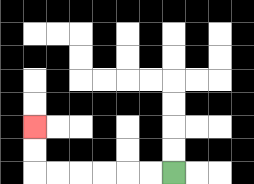{'start': '[7, 7]', 'end': '[1, 5]', 'path_directions': 'L,L,L,L,L,L,U,U', 'path_coordinates': '[[7, 7], [6, 7], [5, 7], [4, 7], [3, 7], [2, 7], [1, 7], [1, 6], [1, 5]]'}